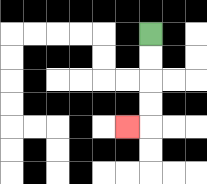{'start': '[6, 1]', 'end': '[5, 5]', 'path_directions': 'D,D,D,D,L', 'path_coordinates': '[[6, 1], [6, 2], [6, 3], [6, 4], [6, 5], [5, 5]]'}